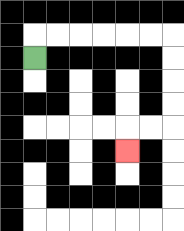{'start': '[1, 2]', 'end': '[5, 6]', 'path_directions': 'U,R,R,R,R,R,R,D,D,D,D,L,L,D', 'path_coordinates': '[[1, 2], [1, 1], [2, 1], [3, 1], [4, 1], [5, 1], [6, 1], [7, 1], [7, 2], [7, 3], [7, 4], [7, 5], [6, 5], [5, 5], [5, 6]]'}